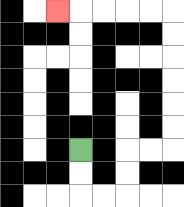{'start': '[3, 6]', 'end': '[2, 0]', 'path_directions': 'D,D,R,R,U,U,R,R,U,U,U,U,U,U,L,L,L,L,L', 'path_coordinates': '[[3, 6], [3, 7], [3, 8], [4, 8], [5, 8], [5, 7], [5, 6], [6, 6], [7, 6], [7, 5], [7, 4], [7, 3], [7, 2], [7, 1], [7, 0], [6, 0], [5, 0], [4, 0], [3, 0], [2, 0]]'}